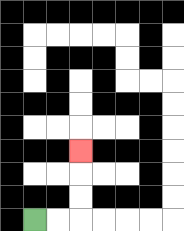{'start': '[1, 9]', 'end': '[3, 6]', 'path_directions': 'R,R,U,U,U', 'path_coordinates': '[[1, 9], [2, 9], [3, 9], [3, 8], [3, 7], [3, 6]]'}